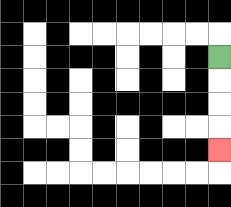{'start': '[9, 2]', 'end': '[9, 6]', 'path_directions': 'D,D,D,D', 'path_coordinates': '[[9, 2], [9, 3], [9, 4], [9, 5], [9, 6]]'}